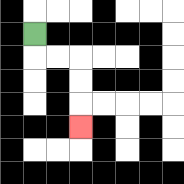{'start': '[1, 1]', 'end': '[3, 5]', 'path_directions': 'D,R,R,D,D,D', 'path_coordinates': '[[1, 1], [1, 2], [2, 2], [3, 2], [3, 3], [3, 4], [3, 5]]'}